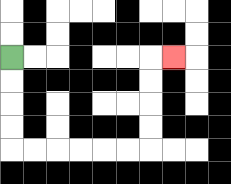{'start': '[0, 2]', 'end': '[7, 2]', 'path_directions': 'D,D,D,D,R,R,R,R,R,R,U,U,U,U,R', 'path_coordinates': '[[0, 2], [0, 3], [0, 4], [0, 5], [0, 6], [1, 6], [2, 6], [3, 6], [4, 6], [5, 6], [6, 6], [6, 5], [6, 4], [6, 3], [6, 2], [7, 2]]'}